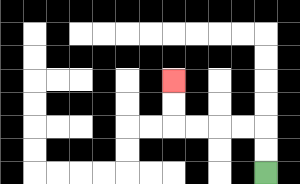{'start': '[11, 7]', 'end': '[7, 3]', 'path_directions': 'U,U,L,L,L,L,U,U', 'path_coordinates': '[[11, 7], [11, 6], [11, 5], [10, 5], [9, 5], [8, 5], [7, 5], [7, 4], [7, 3]]'}